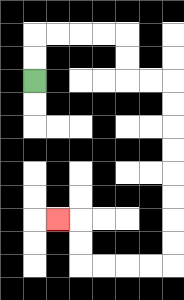{'start': '[1, 3]', 'end': '[2, 9]', 'path_directions': 'U,U,R,R,R,R,D,D,R,R,D,D,D,D,D,D,D,D,L,L,L,L,U,U,L', 'path_coordinates': '[[1, 3], [1, 2], [1, 1], [2, 1], [3, 1], [4, 1], [5, 1], [5, 2], [5, 3], [6, 3], [7, 3], [7, 4], [7, 5], [7, 6], [7, 7], [7, 8], [7, 9], [7, 10], [7, 11], [6, 11], [5, 11], [4, 11], [3, 11], [3, 10], [3, 9], [2, 9]]'}